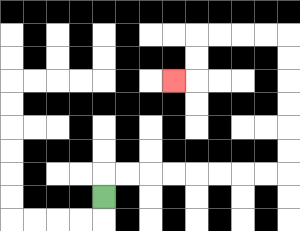{'start': '[4, 8]', 'end': '[7, 3]', 'path_directions': 'U,R,R,R,R,R,R,R,R,U,U,U,U,U,U,L,L,L,L,D,D,L', 'path_coordinates': '[[4, 8], [4, 7], [5, 7], [6, 7], [7, 7], [8, 7], [9, 7], [10, 7], [11, 7], [12, 7], [12, 6], [12, 5], [12, 4], [12, 3], [12, 2], [12, 1], [11, 1], [10, 1], [9, 1], [8, 1], [8, 2], [8, 3], [7, 3]]'}